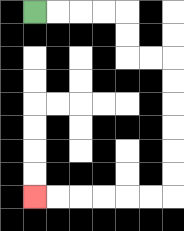{'start': '[1, 0]', 'end': '[1, 8]', 'path_directions': 'R,R,R,R,D,D,R,R,D,D,D,D,D,D,L,L,L,L,L,L', 'path_coordinates': '[[1, 0], [2, 0], [3, 0], [4, 0], [5, 0], [5, 1], [5, 2], [6, 2], [7, 2], [7, 3], [7, 4], [7, 5], [7, 6], [7, 7], [7, 8], [6, 8], [5, 8], [4, 8], [3, 8], [2, 8], [1, 8]]'}